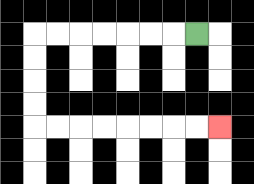{'start': '[8, 1]', 'end': '[9, 5]', 'path_directions': 'L,L,L,L,L,L,L,D,D,D,D,R,R,R,R,R,R,R,R', 'path_coordinates': '[[8, 1], [7, 1], [6, 1], [5, 1], [4, 1], [3, 1], [2, 1], [1, 1], [1, 2], [1, 3], [1, 4], [1, 5], [2, 5], [3, 5], [4, 5], [5, 5], [6, 5], [7, 5], [8, 5], [9, 5]]'}